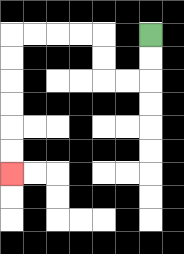{'start': '[6, 1]', 'end': '[0, 7]', 'path_directions': 'D,D,L,L,U,U,L,L,L,L,D,D,D,D,D,D', 'path_coordinates': '[[6, 1], [6, 2], [6, 3], [5, 3], [4, 3], [4, 2], [4, 1], [3, 1], [2, 1], [1, 1], [0, 1], [0, 2], [0, 3], [0, 4], [0, 5], [0, 6], [0, 7]]'}